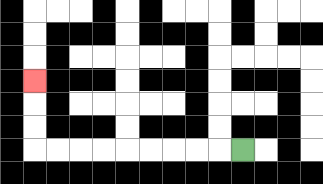{'start': '[10, 6]', 'end': '[1, 3]', 'path_directions': 'L,L,L,L,L,L,L,L,L,U,U,U', 'path_coordinates': '[[10, 6], [9, 6], [8, 6], [7, 6], [6, 6], [5, 6], [4, 6], [3, 6], [2, 6], [1, 6], [1, 5], [1, 4], [1, 3]]'}